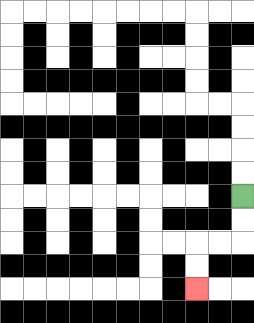{'start': '[10, 8]', 'end': '[8, 12]', 'path_directions': 'D,D,L,L,D,D', 'path_coordinates': '[[10, 8], [10, 9], [10, 10], [9, 10], [8, 10], [8, 11], [8, 12]]'}